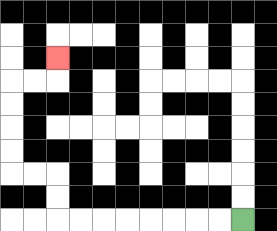{'start': '[10, 9]', 'end': '[2, 2]', 'path_directions': 'L,L,L,L,L,L,L,L,U,U,L,L,U,U,U,U,R,R,U', 'path_coordinates': '[[10, 9], [9, 9], [8, 9], [7, 9], [6, 9], [5, 9], [4, 9], [3, 9], [2, 9], [2, 8], [2, 7], [1, 7], [0, 7], [0, 6], [0, 5], [0, 4], [0, 3], [1, 3], [2, 3], [2, 2]]'}